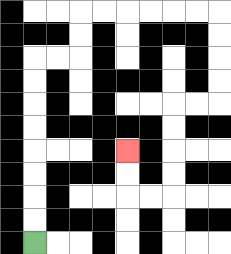{'start': '[1, 10]', 'end': '[5, 6]', 'path_directions': 'U,U,U,U,U,U,U,U,R,R,U,U,R,R,R,R,R,R,D,D,D,D,L,L,D,D,D,D,L,L,U,U', 'path_coordinates': '[[1, 10], [1, 9], [1, 8], [1, 7], [1, 6], [1, 5], [1, 4], [1, 3], [1, 2], [2, 2], [3, 2], [3, 1], [3, 0], [4, 0], [5, 0], [6, 0], [7, 0], [8, 0], [9, 0], [9, 1], [9, 2], [9, 3], [9, 4], [8, 4], [7, 4], [7, 5], [7, 6], [7, 7], [7, 8], [6, 8], [5, 8], [5, 7], [5, 6]]'}